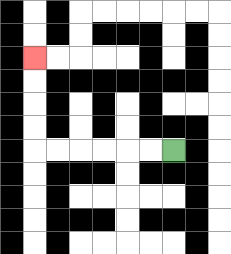{'start': '[7, 6]', 'end': '[1, 2]', 'path_directions': 'L,L,L,L,L,L,U,U,U,U', 'path_coordinates': '[[7, 6], [6, 6], [5, 6], [4, 6], [3, 6], [2, 6], [1, 6], [1, 5], [1, 4], [1, 3], [1, 2]]'}